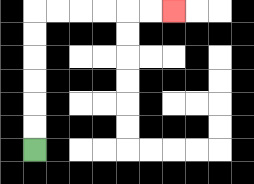{'start': '[1, 6]', 'end': '[7, 0]', 'path_directions': 'U,U,U,U,U,U,R,R,R,R,R,R', 'path_coordinates': '[[1, 6], [1, 5], [1, 4], [1, 3], [1, 2], [1, 1], [1, 0], [2, 0], [3, 0], [4, 0], [5, 0], [6, 0], [7, 0]]'}